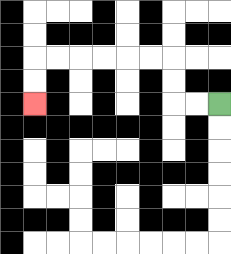{'start': '[9, 4]', 'end': '[1, 4]', 'path_directions': 'L,L,U,U,L,L,L,L,L,L,D,D', 'path_coordinates': '[[9, 4], [8, 4], [7, 4], [7, 3], [7, 2], [6, 2], [5, 2], [4, 2], [3, 2], [2, 2], [1, 2], [1, 3], [1, 4]]'}